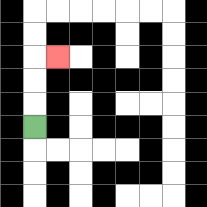{'start': '[1, 5]', 'end': '[2, 2]', 'path_directions': 'U,U,U,R', 'path_coordinates': '[[1, 5], [1, 4], [1, 3], [1, 2], [2, 2]]'}